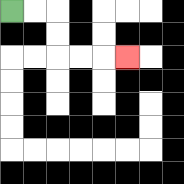{'start': '[0, 0]', 'end': '[5, 2]', 'path_directions': 'R,R,D,D,R,R,R', 'path_coordinates': '[[0, 0], [1, 0], [2, 0], [2, 1], [2, 2], [3, 2], [4, 2], [5, 2]]'}